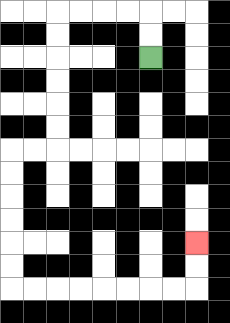{'start': '[6, 2]', 'end': '[8, 10]', 'path_directions': 'U,U,L,L,L,L,D,D,D,D,D,D,L,L,D,D,D,D,D,D,R,R,R,R,R,R,R,R,U,U', 'path_coordinates': '[[6, 2], [6, 1], [6, 0], [5, 0], [4, 0], [3, 0], [2, 0], [2, 1], [2, 2], [2, 3], [2, 4], [2, 5], [2, 6], [1, 6], [0, 6], [0, 7], [0, 8], [0, 9], [0, 10], [0, 11], [0, 12], [1, 12], [2, 12], [3, 12], [4, 12], [5, 12], [6, 12], [7, 12], [8, 12], [8, 11], [8, 10]]'}